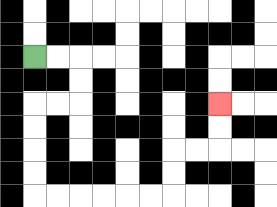{'start': '[1, 2]', 'end': '[9, 4]', 'path_directions': 'R,R,D,D,L,L,D,D,D,D,R,R,R,R,R,R,U,U,R,R,U,U', 'path_coordinates': '[[1, 2], [2, 2], [3, 2], [3, 3], [3, 4], [2, 4], [1, 4], [1, 5], [1, 6], [1, 7], [1, 8], [2, 8], [3, 8], [4, 8], [5, 8], [6, 8], [7, 8], [7, 7], [7, 6], [8, 6], [9, 6], [9, 5], [9, 4]]'}